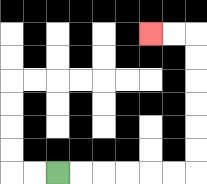{'start': '[2, 7]', 'end': '[6, 1]', 'path_directions': 'R,R,R,R,R,R,U,U,U,U,U,U,L,L', 'path_coordinates': '[[2, 7], [3, 7], [4, 7], [5, 7], [6, 7], [7, 7], [8, 7], [8, 6], [8, 5], [8, 4], [8, 3], [8, 2], [8, 1], [7, 1], [6, 1]]'}